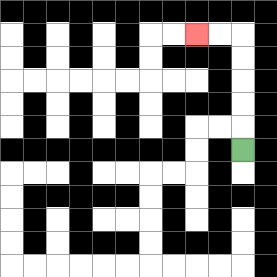{'start': '[10, 6]', 'end': '[8, 1]', 'path_directions': 'U,U,U,U,U,L,L', 'path_coordinates': '[[10, 6], [10, 5], [10, 4], [10, 3], [10, 2], [10, 1], [9, 1], [8, 1]]'}